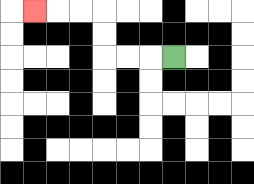{'start': '[7, 2]', 'end': '[1, 0]', 'path_directions': 'L,L,L,U,U,L,L,L', 'path_coordinates': '[[7, 2], [6, 2], [5, 2], [4, 2], [4, 1], [4, 0], [3, 0], [2, 0], [1, 0]]'}